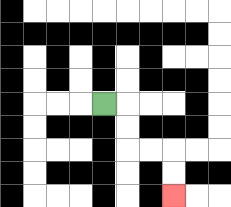{'start': '[4, 4]', 'end': '[7, 8]', 'path_directions': 'R,D,D,R,R,D,D', 'path_coordinates': '[[4, 4], [5, 4], [5, 5], [5, 6], [6, 6], [7, 6], [7, 7], [7, 8]]'}